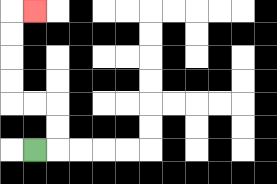{'start': '[1, 6]', 'end': '[1, 0]', 'path_directions': 'R,U,U,L,L,U,U,U,U,R', 'path_coordinates': '[[1, 6], [2, 6], [2, 5], [2, 4], [1, 4], [0, 4], [0, 3], [0, 2], [0, 1], [0, 0], [1, 0]]'}